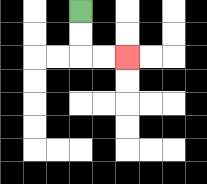{'start': '[3, 0]', 'end': '[5, 2]', 'path_directions': 'D,D,R,R', 'path_coordinates': '[[3, 0], [3, 1], [3, 2], [4, 2], [5, 2]]'}